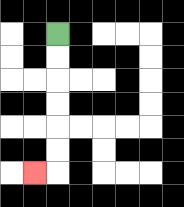{'start': '[2, 1]', 'end': '[1, 7]', 'path_directions': 'D,D,D,D,D,D,L', 'path_coordinates': '[[2, 1], [2, 2], [2, 3], [2, 4], [2, 5], [2, 6], [2, 7], [1, 7]]'}